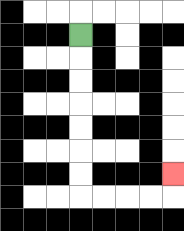{'start': '[3, 1]', 'end': '[7, 7]', 'path_directions': 'D,D,D,D,D,D,D,R,R,R,R,U', 'path_coordinates': '[[3, 1], [3, 2], [3, 3], [3, 4], [3, 5], [3, 6], [3, 7], [3, 8], [4, 8], [5, 8], [6, 8], [7, 8], [7, 7]]'}